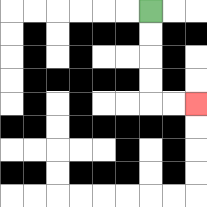{'start': '[6, 0]', 'end': '[8, 4]', 'path_directions': 'D,D,D,D,R,R', 'path_coordinates': '[[6, 0], [6, 1], [6, 2], [6, 3], [6, 4], [7, 4], [8, 4]]'}